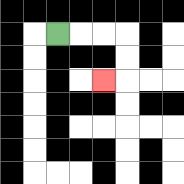{'start': '[2, 1]', 'end': '[4, 3]', 'path_directions': 'R,R,R,D,D,L', 'path_coordinates': '[[2, 1], [3, 1], [4, 1], [5, 1], [5, 2], [5, 3], [4, 3]]'}